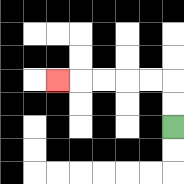{'start': '[7, 5]', 'end': '[2, 3]', 'path_directions': 'U,U,L,L,L,L,L', 'path_coordinates': '[[7, 5], [7, 4], [7, 3], [6, 3], [5, 3], [4, 3], [3, 3], [2, 3]]'}